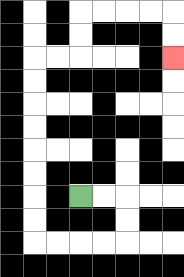{'start': '[3, 8]', 'end': '[7, 2]', 'path_directions': 'R,R,D,D,L,L,L,L,U,U,U,U,U,U,U,U,R,R,U,U,R,R,R,R,D,D', 'path_coordinates': '[[3, 8], [4, 8], [5, 8], [5, 9], [5, 10], [4, 10], [3, 10], [2, 10], [1, 10], [1, 9], [1, 8], [1, 7], [1, 6], [1, 5], [1, 4], [1, 3], [1, 2], [2, 2], [3, 2], [3, 1], [3, 0], [4, 0], [5, 0], [6, 0], [7, 0], [7, 1], [7, 2]]'}